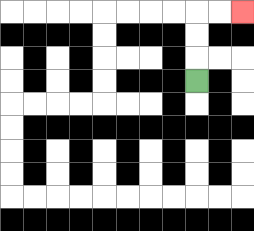{'start': '[8, 3]', 'end': '[10, 0]', 'path_directions': 'U,U,U,R,R', 'path_coordinates': '[[8, 3], [8, 2], [8, 1], [8, 0], [9, 0], [10, 0]]'}